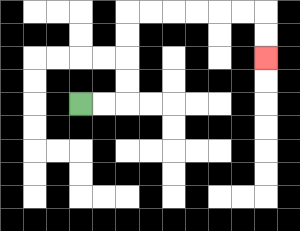{'start': '[3, 4]', 'end': '[11, 2]', 'path_directions': 'R,R,U,U,U,U,R,R,R,R,R,R,D,D', 'path_coordinates': '[[3, 4], [4, 4], [5, 4], [5, 3], [5, 2], [5, 1], [5, 0], [6, 0], [7, 0], [8, 0], [9, 0], [10, 0], [11, 0], [11, 1], [11, 2]]'}